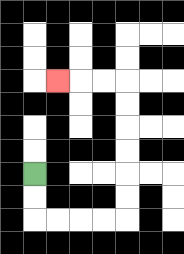{'start': '[1, 7]', 'end': '[2, 3]', 'path_directions': 'D,D,R,R,R,R,U,U,U,U,U,U,L,L,L', 'path_coordinates': '[[1, 7], [1, 8], [1, 9], [2, 9], [3, 9], [4, 9], [5, 9], [5, 8], [5, 7], [5, 6], [5, 5], [5, 4], [5, 3], [4, 3], [3, 3], [2, 3]]'}